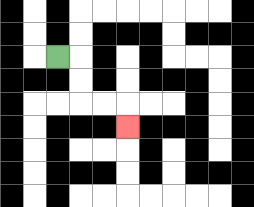{'start': '[2, 2]', 'end': '[5, 5]', 'path_directions': 'R,D,D,R,R,D', 'path_coordinates': '[[2, 2], [3, 2], [3, 3], [3, 4], [4, 4], [5, 4], [5, 5]]'}